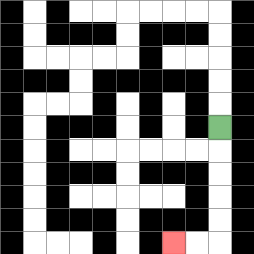{'start': '[9, 5]', 'end': '[7, 10]', 'path_directions': 'D,D,D,D,D,L,L', 'path_coordinates': '[[9, 5], [9, 6], [9, 7], [9, 8], [9, 9], [9, 10], [8, 10], [7, 10]]'}